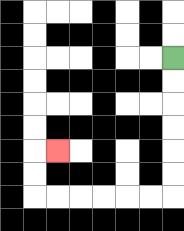{'start': '[7, 2]', 'end': '[2, 6]', 'path_directions': 'D,D,D,D,D,D,L,L,L,L,L,L,U,U,R', 'path_coordinates': '[[7, 2], [7, 3], [7, 4], [7, 5], [7, 6], [7, 7], [7, 8], [6, 8], [5, 8], [4, 8], [3, 8], [2, 8], [1, 8], [1, 7], [1, 6], [2, 6]]'}